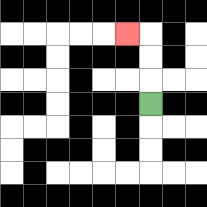{'start': '[6, 4]', 'end': '[5, 1]', 'path_directions': 'U,U,U,L', 'path_coordinates': '[[6, 4], [6, 3], [6, 2], [6, 1], [5, 1]]'}